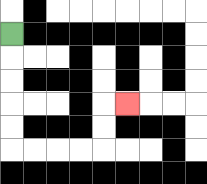{'start': '[0, 1]', 'end': '[5, 4]', 'path_directions': 'D,D,D,D,D,R,R,R,R,U,U,R', 'path_coordinates': '[[0, 1], [0, 2], [0, 3], [0, 4], [0, 5], [0, 6], [1, 6], [2, 6], [3, 6], [4, 6], [4, 5], [4, 4], [5, 4]]'}